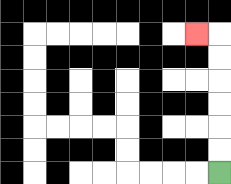{'start': '[9, 7]', 'end': '[8, 1]', 'path_directions': 'U,U,U,U,U,U,L', 'path_coordinates': '[[9, 7], [9, 6], [9, 5], [9, 4], [9, 3], [9, 2], [9, 1], [8, 1]]'}